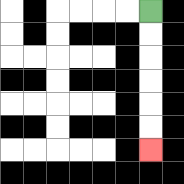{'start': '[6, 0]', 'end': '[6, 6]', 'path_directions': 'D,D,D,D,D,D', 'path_coordinates': '[[6, 0], [6, 1], [6, 2], [6, 3], [6, 4], [6, 5], [6, 6]]'}